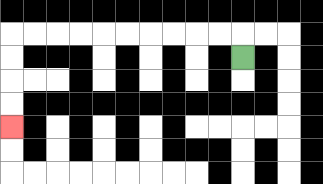{'start': '[10, 2]', 'end': '[0, 5]', 'path_directions': 'U,L,L,L,L,L,L,L,L,L,L,D,D,D,D', 'path_coordinates': '[[10, 2], [10, 1], [9, 1], [8, 1], [7, 1], [6, 1], [5, 1], [4, 1], [3, 1], [2, 1], [1, 1], [0, 1], [0, 2], [0, 3], [0, 4], [0, 5]]'}